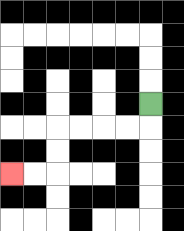{'start': '[6, 4]', 'end': '[0, 7]', 'path_directions': 'D,L,L,L,L,D,D,L,L', 'path_coordinates': '[[6, 4], [6, 5], [5, 5], [4, 5], [3, 5], [2, 5], [2, 6], [2, 7], [1, 7], [0, 7]]'}